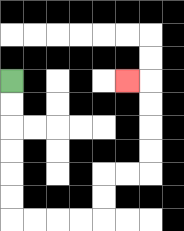{'start': '[0, 3]', 'end': '[5, 3]', 'path_directions': 'D,D,D,D,D,D,R,R,R,R,U,U,R,R,U,U,U,U,L', 'path_coordinates': '[[0, 3], [0, 4], [0, 5], [0, 6], [0, 7], [0, 8], [0, 9], [1, 9], [2, 9], [3, 9], [4, 9], [4, 8], [4, 7], [5, 7], [6, 7], [6, 6], [6, 5], [6, 4], [6, 3], [5, 3]]'}